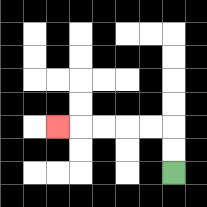{'start': '[7, 7]', 'end': '[2, 5]', 'path_directions': 'U,U,L,L,L,L,L', 'path_coordinates': '[[7, 7], [7, 6], [7, 5], [6, 5], [5, 5], [4, 5], [3, 5], [2, 5]]'}